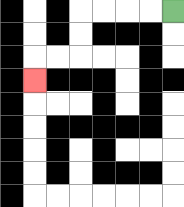{'start': '[7, 0]', 'end': '[1, 3]', 'path_directions': 'L,L,L,L,D,D,L,L,D', 'path_coordinates': '[[7, 0], [6, 0], [5, 0], [4, 0], [3, 0], [3, 1], [3, 2], [2, 2], [1, 2], [1, 3]]'}